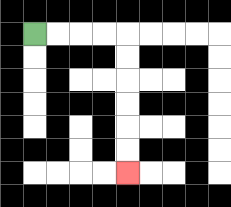{'start': '[1, 1]', 'end': '[5, 7]', 'path_directions': 'R,R,R,R,D,D,D,D,D,D', 'path_coordinates': '[[1, 1], [2, 1], [3, 1], [4, 1], [5, 1], [5, 2], [5, 3], [5, 4], [5, 5], [5, 6], [5, 7]]'}